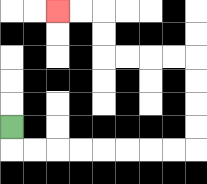{'start': '[0, 5]', 'end': '[2, 0]', 'path_directions': 'D,R,R,R,R,R,R,R,R,U,U,U,U,L,L,L,L,U,U,L,L', 'path_coordinates': '[[0, 5], [0, 6], [1, 6], [2, 6], [3, 6], [4, 6], [5, 6], [6, 6], [7, 6], [8, 6], [8, 5], [8, 4], [8, 3], [8, 2], [7, 2], [6, 2], [5, 2], [4, 2], [4, 1], [4, 0], [3, 0], [2, 0]]'}